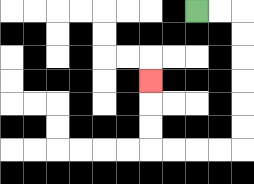{'start': '[8, 0]', 'end': '[6, 3]', 'path_directions': 'R,R,D,D,D,D,D,D,L,L,L,L,U,U,U', 'path_coordinates': '[[8, 0], [9, 0], [10, 0], [10, 1], [10, 2], [10, 3], [10, 4], [10, 5], [10, 6], [9, 6], [8, 6], [7, 6], [6, 6], [6, 5], [6, 4], [6, 3]]'}